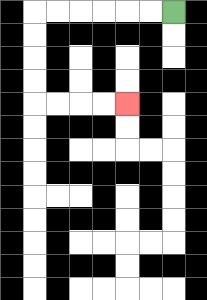{'start': '[7, 0]', 'end': '[5, 4]', 'path_directions': 'L,L,L,L,L,L,D,D,D,D,R,R,R,R', 'path_coordinates': '[[7, 0], [6, 0], [5, 0], [4, 0], [3, 0], [2, 0], [1, 0], [1, 1], [1, 2], [1, 3], [1, 4], [2, 4], [3, 4], [4, 4], [5, 4]]'}